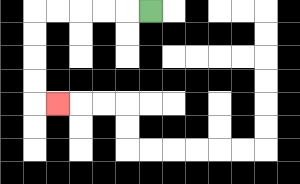{'start': '[6, 0]', 'end': '[2, 4]', 'path_directions': 'L,L,L,L,L,D,D,D,D,R', 'path_coordinates': '[[6, 0], [5, 0], [4, 0], [3, 0], [2, 0], [1, 0], [1, 1], [1, 2], [1, 3], [1, 4], [2, 4]]'}